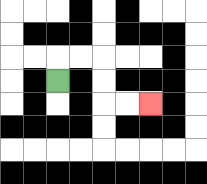{'start': '[2, 3]', 'end': '[6, 4]', 'path_directions': 'U,R,R,D,D,R,R', 'path_coordinates': '[[2, 3], [2, 2], [3, 2], [4, 2], [4, 3], [4, 4], [5, 4], [6, 4]]'}